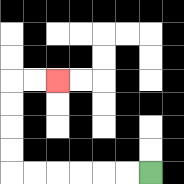{'start': '[6, 7]', 'end': '[2, 3]', 'path_directions': 'L,L,L,L,L,L,U,U,U,U,R,R', 'path_coordinates': '[[6, 7], [5, 7], [4, 7], [3, 7], [2, 7], [1, 7], [0, 7], [0, 6], [0, 5], [0, 4], [0, 3], [1, 3], [2, 3]]'}